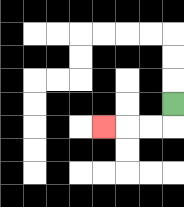{'start': '[7, 4]', 'end': '[4, 5]', 'path_directions': 'D,L,L,L', 'path_coordinates': '[[7, 4], [7, 5], [6, 5], [5, 5], [4, 5]]'}